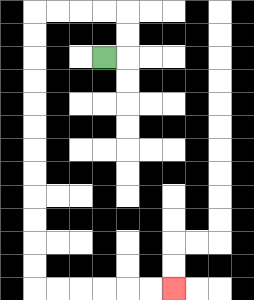{'start': '[4, 2]', 'end': '[7, 12]', 'path_directions': 'R,U,U,L,L,L,L,D,D,D,D,D,D,D,D,D,D,D,D,R,R,R,R,R,R', 'path_coordinates': '[[4, 2], [5, 2], [5, 1], [5, 0], [4, 0], [3, 0], [2, 0], [1, 0], [1, 1], [1, 2], [1, 3], [1, 4], [1, 5], [1, 6], [1, 7], [1, 8], [1, 9], [1, 10], [1, 11], [1, 12], [2, 12], [3, 12], [4, 12], [5, 12], [6, 12], [7, 12]]'}